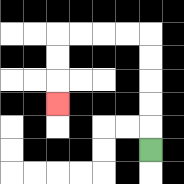{'start': '[6, 6]', 'end': '[2, 4]', 'path_directions': 'U,U,U,U,U,L,L,L,L,D,D,D', 'path_coordinates': '[[6, 6], [6, 5], [6, 4], [6, 3], [6, 2], [6, 1], [5, 1], [4, 1], [3, 1], [2, 1], [2, 2], [2, 3], [2, 4]]'}